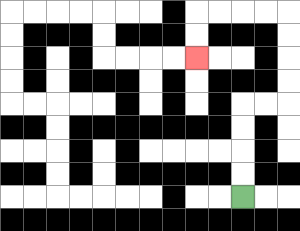{'start': '[10, 8]', 'end': '[8, 2]', 'path_directions': 'U,U,U,U,R,R,U,U,U,U,L,L,L,L,D,D', 'path_coordinates': '[[10, 8], [10, 7], [10, 6], [10, 5], [10, 4], [11, 4], [12, 4], [12, 3], [12, 2], [12, 1], [12, 0], [11, 0], [10, 0], [9, 0], [8, 0], [8, 1], [8, 2]]'}